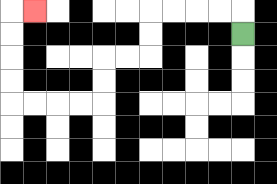{'start': '[10, 1]', 'end': '[1, 0]', 'path_directions': 'U,L,L,L,L,D,D,L,L,D,D,L,L,L,L,U,U,U,U,R', 'path_coordinates': '[[10, 1], [10, 0], [9, 0], [8, 0], [7, 0], [6, 0], [6, 1], [6, 2], [5, 2], [4, 2], [4, 3], [4, 4], [3, 4], [2, 4], [1, 4], [0, 4], [0, 3], [0, 2], [0, 1], [0, 0], [1, 0]]'}